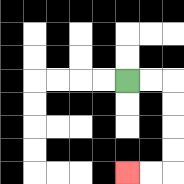{'start': '[5, 3]', 'end': '[5, 7]', 'path_directions': 'R,R,D,D,D,D,L,L', 'path_coordinates': '[[5, 3], [6, 3], [7, 3], [7, 4], [7, 5], [7, 6], [7, 7], [6, 7], [5, 7]]'}